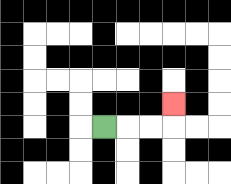{'start': '[4, 5]', 'end': '[7, 4]', 'path_directions': 'R,R,R,U', 'path_coordinates': '[[4, 5], [5, 5], [6, 5], [7, 5], [7, 4]]'}